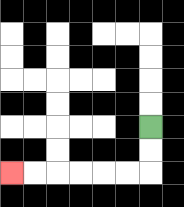{'start': '[6, 5]', 'end': '[0, 7]', 'path_directions': 'D,D,L,L,L,L,L,L', 'path_coordinates': '[[6, 5], [6, 6], [6, 7], [5, 7], [4, 7], [3, 7], [2, 7], [1, 7], [0, 7]]'}